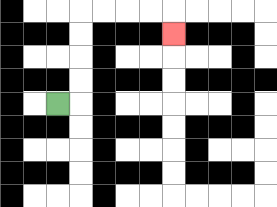{'start': '[2, 4]', 'end': '[7, 1]', 'path_directions': 'R,U,U,U,U,R,R,R,R,D', 'path_coordinates': '[[2, 4], [3, 4], [3, 3], [3, 2], [3, 1], [3, 0], [4, 0], [5, 0], [6, 0], [7, 0], [7, 1]]'}